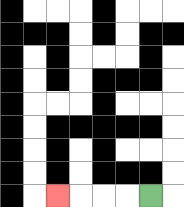{'start': '[6, 8]', 'end': '[2, 8]', 'path_directions': 'L,L,L,L', 'path_coordinates': '[[6, 8], [5, 8], [4, 8], [3, 8], [2, 8]]'}